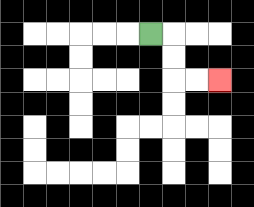{'start': '[6, 1]', 'end': '[9, 3]', 'path_directions': 'R,D,D,R,R', 'path_coordinates': '[[6, 1], [7, 1], [7, 2], [7, 3], [8, 3], [9, 3]]'}